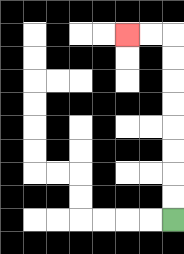{'start': '[7, 9]', 'end': '[5, 1]', 'path_directions': 'U,U,U,U,U,U,U,U,L,L', 'path_coordinates': '[[7, 9], [7, 8], [7, 7], [7, 6], [7, 5], [7, 4], [7, 3], [7, 2], [7, 1], [6, 1], [5, 1]]'}